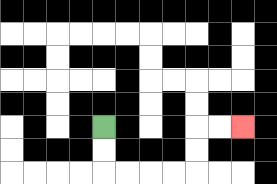{'start': '[4, 5]', 'end': '[10, 5]', 'path_directions': 'D,D,R,R,R,R,U,U,R,R', 'path_coordinates': '[[4, 5], [4, 6], [4, 7], [5, 7], [6, 7], [7, 7], [8, 7], [8, 6], [8, 5], [9, 5], [10, 5]]'}